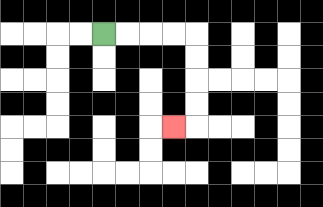{'start': '[4, 1]', 'end': '[7, 5]', 'path_directions': 'R,R,R,R,D,D,D,D,L', 'path_coordinates': '[[4, 1], [5, 1], [6, 1], [7, 1], [8, 1], [8, 2], [8, 3], [8, 4], [8, 5], [7, 5]]'}